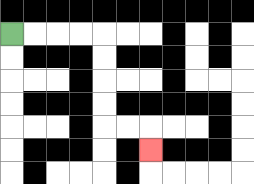{'start': '[0, 1]', 'end': '[6, 6]', 'path_directions': 'R,R,R,R,D,D,D,D,R,R,D', 'path_coordinates': '[[0, 1], [1, 1], [2, 1], [3, 1], [4, 1], [4, 2], [4, 3], [4, 4], [4, 5], [5, 5], [6, 5], [6, 6]]'}